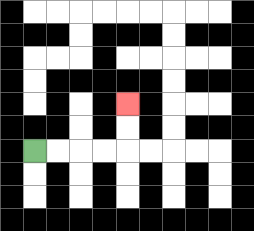{'start': '[1, 6]', 'end': '[5, 4]', 'path_directions': 'R,R,R,R,U,U', 'path_coordinates': '[[1, 6], [2, 6], [3, 6], [4, 6], [5, 6], [5, 5], [5, 4]]'}